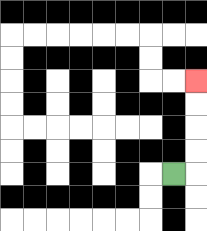{'start': '[7, 7]', 'end': '[8, 3]', 'path_directions': 'R,U,U,U,U', 'path_coordinates': '[[7, 7], [8, 7], [8, 6], [8, 5], [8, 4], [8, 3]]'}